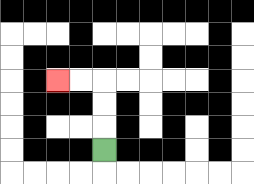{'start': '[4, 6]', 'end': '[2, 3]', 'path_directions': 'U,U,U,L,L', 'path_coordinates': '[[4, 6], [4, 5], [4, 4], [4, 3], [3, 3], [2, 3]]'}